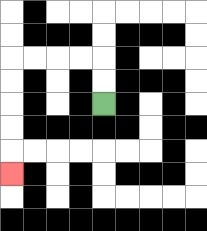{'start': '[4, 4]', 'end': '[0, 7]', 'path_directions': 'U,U,L,L,L,L,D,D,D,D,D', 'path_coordinates': '[[4, 4], [4, 3], [4, 2], [3, 2], [2, 2], [1, 2], [0, 2], [0, 3], [0, 4], [0, 5], [0, 6], [0, 7]]'}